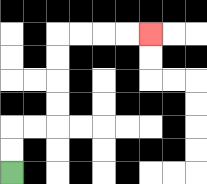{'start': '[0, 7]', 'end': '[6, 1]', 'path_directions': 'U,U,R,R,U,U,U,U,R,R,R,R', 'path_coordinates': '[[0, 7], [0, 6], [0, 5], [1, 5], [2, 5], [2, 4], [2, 3], [2, 2], [2, 1], [3, 1], [4, 1], [5, 1], [6, 1]]'}